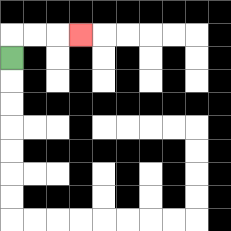{'start': '[0, 2]', 'end': '[3, 1]', 'path_directions': 'U,R,R,R', 'path_coordinates': '[[0, 2], [0, 1], [1, 1], [2, 1], [3, 1]]'}